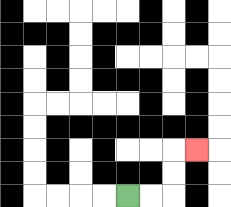{'start': '[5, 8]', 'end': '[8, 6]', 'path_directions': 'R,R,U,U,R', 'path_coordinates': '[[5, 8], [6, 8], [7, 8], [7, 7], [7, 6], [8, 6]]'}